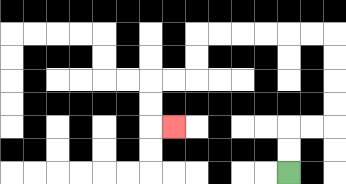{'start': '[12, 7]', 'end': '[7, 5]', 'path_directions': 'U,U,R,R,U,U,U,U,L,L,L,L,L,L,D,D,L,L,D,D,R', 'path_coordinates': '[[12, 7], [12, 6], [12, 5], [13, 5], [14, 5], [14, 4], [14, 3], [14, 2], [14, 1], [13, 1], [12, 1], [11, 1], [10, 1], [9, 1], [8, 1], [8, 2], [8, 3], [7, 3], [6, 3], [6, 4], [6, 5], [7, 5]]'}